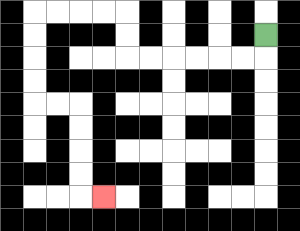{'start': '[11, 1]', 'end': '[4, 8]', 'path_directions': 'D,L,L,L,L,L,L,U,U,L,L,L,L,D,D,D,D,R,R,D,D,D,D,R', 'path_coordinates': '[[11, 1], [11, 2], [10, 2], [9, 2], [8, 2], [7, 2], [6, 2], [5, 2], [5, 1], [5, 0], [4, 0], [3, 0], [2, 0], [1, 0], [1, 1], [1, 2], [1, 3], [1, 4], [2, 4], [3, 4], [3, 5], [3, 6], [3, 7], [3, 8], [4, 8]]'}